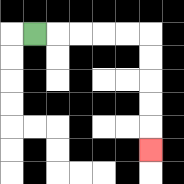{'start': '[1, 1]', 'end': '[6, 6]', 'path_directions': 'R,R,R,R,R,D,D,D,D,D', 'path_coordinates': '[[1, 1], [2, 1], [3, 1], [4, 1], [5, 1], [6, 1], [6, 2], [6, 3], [6, 4], [6, 5], [6, 6]]'}